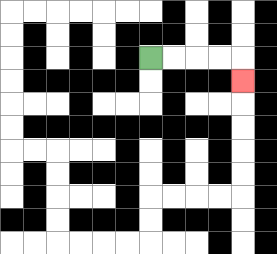{'start': '[6, 2]', 'end': '[10, 3]', 'path_directions': 'R,R,R,R,D', 'path_coordinates': '[[6, 2], [7, 2], [8, 2], [9, 2], [10, 2], [10, 3]]'}